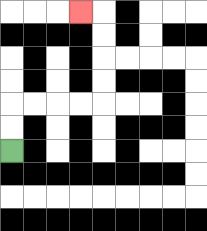{'start': '[0, 6]', 'end': '[3, 0]', 'path_directions': 'U,U,R,R,R,R,U,U,U,U,L', 'path_coordinates': '[[0, 6], [0, 5], [0, 4], [1, 4], [2, 4], [3, 4], [4, 4], [4, 3], [4, 2], [4, 1], [4, 0], [3, 0]]'}